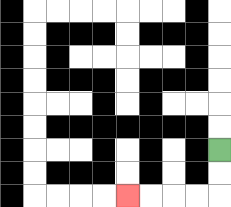{'start': '[9, 6]', 'end': '[5, 8]', 'path_directions': 'D,D,L,L,L,L', 'path_coordinates': '[[9, 6], [9, 7], [9, 8], [8, 8], [7, 8], [6, 8], [5, 8]]'}